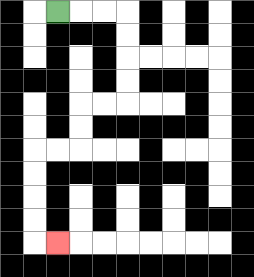{'start': '[2, 0]', 'end': '[2, 10]', 'path_directions': 'R,R,R,D,D,D,D,L,L,D,D,L,L,D,D,D,D,R', 'path_coordinates': '[[2, 0], [3, 0], [4, 0], [5, 0], [5, 1], [5, 2], [5, 3], [5, 4], [4, 4], [3, 4], [3, 5], [3, 6], [2, 6], [1, 6], [1, 7], [1, 8], [1, 9], [1, 10], [2, 10]]'}